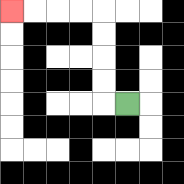{'start': '[5, 4]', 'end': '[0, 0]', 'path_directions': 'L,U,U,U,U,L,L,L,L', 'path_coordinates': '[[5, 4], [4, 4], [4, 3], [4, 2], [4, 1], [4, 0], [3, 0], [2, 0], [1, 0], [0, 0]]'}